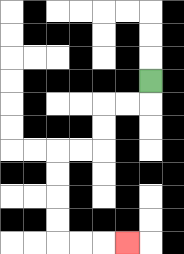{'start': '[6, 3]', 'end': '[5, 10]', 'path_directions': 'D,L,L,D,D,L,L,D,D,D,D,R,R,R', 'path_coordinates': '[[6, 3], [6, 4], [5, 4], [4, 4], [4, 5], [4, 6], [3, 6], [2, 6], [2, 7], [2, 8], [2, 9], [2, 10], [3, 10], [4, 10], [5, 10]]'}